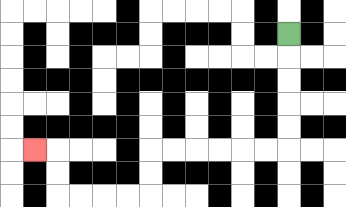{'start': '[12, 1]', 'end': '[1, 6]', 'path_directions': 'D,D,D,D,D,L,L,L,L,L,L,D,D,L,L,L,L,U,U,L', 'path_coordinates': '[[12, 1], [12, 2], [12, 3], [12, 4], [12, 5], [12, 6], [11, 6], [10, 6], [9, 6], [8, 6], [7, 6], [6, 6], [6, 7], [6, 8], [5, 8], [4, 8], [3, 8], [2, 8], [2, 7], [2, 6], [1, 6]]'}